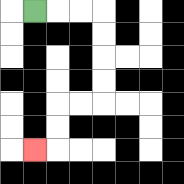{'start': '[1, 0]', 'end': '[1, 6]', 'path_directions': 'R,R,R,D,D,D,D,L,L,D,D,L', 'path_coordinates': '[[1, 0], [2, 0], [3, 0], [4, 0], [4, 1], [4, 2], [4, 3], [4, 4], [3, 4], [2, 4], [2, 5], [2, 6], [1, 6]]'}